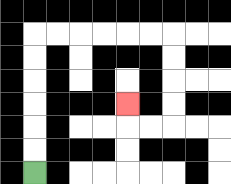{'start': '[1, 7]', 'end': '[5, 4]', 'path_directions': 'U,U,U,U,U,U,R,R,R,R,R,R,D,D,D,D,L,L,U', 'path_coordinates': '[[1, 7], [1, 6], [1, 5], [1, 4], [1, 3], [1, 2], [1, 1], [2, 1], [3, 1], [4, 1], [5, 1], [6, 1], [7, 1], [7, 2], [7, 3], [7, 4], [7, 5], [6, 5], [5, 5], [5, 4]]'}